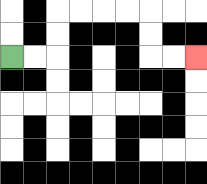{'start': '[0, 2]', 'end': '[8, 2]', 'path_directions': 'R,R,U,U,R,R,R,R,D,D,R,R', 'path_coordinates': '[[0, 2], [1, 2], [2, 2], [2, 1], [2, 0], [3, 0], [4, 0], [5, 0], [6, 0], [6, 1], [6, 2], [7, 2], [8, 2]]'}